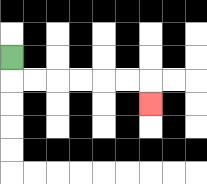{'start': '[0, 2]', 'end': '[6, 4]', 'path_directions': 'D,R,R,R,R,R,R,D', 'path_coordinates': '[[0, 2], [0, 3], [1, 3], [2, 3], [3, 3], [4, 3], [5, 3], [6, 3], [6, 4]]'}